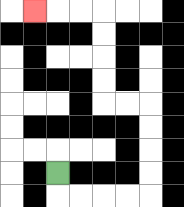{'start': '[2, 7]', 'end': '[1, 0]', 'path_directions': 'D,R,R,R,R,U,U,U,U,L,L,U,U,U,U,L,L,L', 'path_coordinates': '[[2, 7], [2, 8], [3, 8], [4, 8], [5, 8], [6, 8], [6, 7], [6, 6], [6, 5], [6, 4], [5, 4], [4, 4], [4, 3], [4, 2], [4, 1], [4, 0], [3, 0], [2, 0], [1, 0]]'}